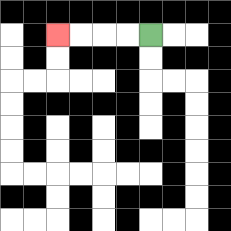{'start': '[6, 1]', 'end': '[2, 1]', 'path_directions': 'L,L,L,L', 'path_coordinates': '[[6, 1], [5, 1], [4, 1], [3, 1], [2, 1]]'}